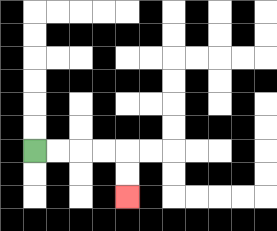{'start': '[1, 6]', 'end': '[5, 8]', 'path_directions': 'R,R,R,R,D,D', 'path_coordinates': '[[1, 6], [2, 6], [3, 6], [4, 6], [5, 6], [5, 7], [5, 8]]'}